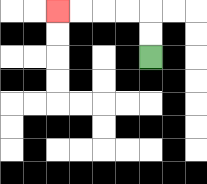{'start': '[6, 2]', 'end': '[2, 0]', 'path_directions': 'U,U,L,L,L,L', 'path_coordinates': '[[6, 2], [6, 1], [6, 0], [5, 0], [4, 0], [3, 0], [2, 0]]'}